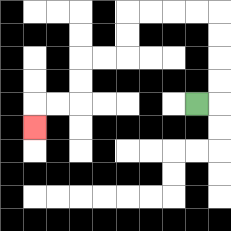{'start': '[8, 4]', 'end': '[1, 5]', 'path_directions': 'R,U,U,U,U,L,L,L,L,D,D,L,L,D,D,L,L,D', 'path_coordinates': '[[8, 4], [9, 4], [9, 3], [9, 2], [9, 1], [9, 0], [8, 0], [7, 0], [6, 0], [5, 0], [5, 1], [5, 2], [4, 2], [3, 2], [3, 3], [3, 4], [2, 4], [1, 4], [1, 5]]'}